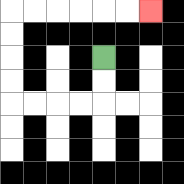{'start': '[4, 2]', 'end': '[6, 0]', 'path_directions': 'D,D,L,L,L,L,U,U,U,U,R,R,R,R,R,R', 'path_coordinates': '[[4, 2], [4, 3], [4, 4], [3, 4], [2, 4], [1, 4], [0, 4], [0, 3], [0, 2], [0, 1], [0, 0], [1, 0], [2, 0], [3, 0], [4, 0], [5, 0], [6, 0]]'}